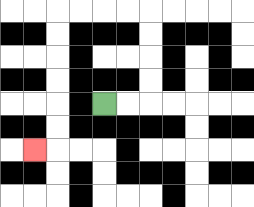{'start': '[4, 4]', 'end': '[1, 6]', 'path_directions': 'R,R,U,U,U,U,L,L,L,L,D,D,D,D,D,D,L', 'path_coordinates': '[[4, 4], [5, 4], [6, 4], [6, 3], [6, 2], [6, 1], [6, 0], [5, 0], [4, 0], [3, 0], [2, 0], [2, 1], [2, 2], [2, 3], [2, 4], [2, 5], [2, 6], [1, 6]]'}